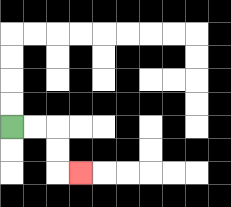{'start': '[0, 5]', 'end': '[3, 7]', 'path_directions': 'R,R,D,D,R', 'path_coordinates': '[[0, 5], [1, 5], [2, 5], [2, 6], [2, 7], [3, 7]]'}